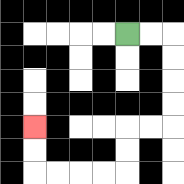{'start': '[5, 1]', 'end': '[1, 5]', 'path_directions': 'R,R,D,D,D,D,L,L,D,D,L,L,L,L,U,U', 'path_coordinates': '[[5, 1], [6, 1], [7, 1], [7, 2], [7, 3], [7, 4], [7, 5], [6, 5], [5, 5], [5, 6], [5, 7], [4, 7], [3, 7], [2, 7], [1, 7], [1, 6], [1, 5]]'}